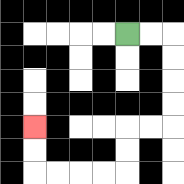{'start': '[5, 1]', 'end': '[1, 5]', 'path_directions': 'R,R,D,D,D,D,L,L,D,D,L,L,L,L,U,U', 'path_coordinates': '[[5, 1], [6, 1], [7, 1], [7, 2], [7, 3], [7, 4], [7, 5], [6, 5], [5, 5], [5, 6], [5, 7], [4, 7], [3, 7], [2, 7], [1, 7], [1, 6], [1, 5]]'}